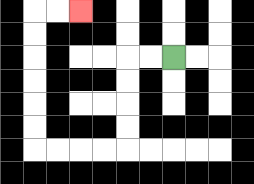{'start': '[7, 2]', 'end': '[3, 0]', 'path_directions': 'L,L,D,D,D,D,L,L,L,L,U,U,U,U,U,U,R,R', 'path_coordinates': '[[7, 2], [6, 2], [5, 2], [5, 3], [5, 4], [5, 5], [5, 6], [4, 6], [3, 6], [2, 6], [1, 6], [1, 5], [1, 4], [1, 3], [1, 2], [1, 1], [1, 0], [2, 0], [3, 0]]'}